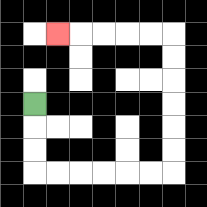{'start': '[1, 4]', 'end': '[2, 1]', 'path_directions': 'D,D,D,R,R,R,R,R,R,U,U,U,U,U,U,L,L,L,L,L', 'path_coordinates': '[[1, 4], [1, 5], [1, 6], [1, 7], [2, 7], [3, 7], [4, 7], [5, 7], [6, 7], [7, 7], [7, 6], [7, 5], [7, 4], [7, 3], [7, 2], [7, 1], [6, 1], [5, 1], [4, 1], [3, 1], [2, 1]]'}